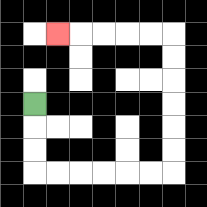{'start': '[1, 4]', 'end': '[2, 1]', 'path_directions': 'D,D,D,R,R,R,R,R,R,U,U,U,U,U,U,L,L,L,L,L', 'path_coordinates': '[[1, 4], [1, 5], [1, 6], [1, 7], [2, 7], [3, 7], [4, 7], [5, 7], [6, 7], [7, 7], [7, 6], [7, 5], [7, 4], [7, 3], [7, 2], [7, 1], [6, 1], [5, 1], [4, 1], [3, 1], [2, 1]]'}